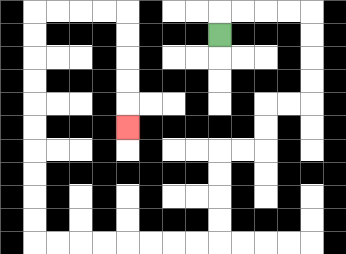{'start': '[9, 1]', 'end': '[5, 5]', 'path_directions': 'U,R,R,R,R,D,D,D,D,L,L,D,D,L,L,D,D,D,D,L,L,L,L,L,L,L,L,U,U,U,U,U,U,U,U,U,U,R,R,R,R,D,D,D,D,D', 'path_coordinates': '[[9, 1], [9, 0], [10, 0], [11, 0], [12, 0], [13, 0], [13, 1], [13, 2], [13, 3], [13, 4], [12, 4], [11, 4], [11, 5], [11, 6], [10, 6], [9, 6], [9, 7], [9, 8], [9, 9], [9, 10], [8, 10], [7, 10], [6, 10], [5, 10], [4, 10], [3, 10], [2, 10], [1, 10], [1, 9], [1, 8], [1, 7], [1, 6], [1, 5], [1, 4], [1, 3], [1, 2], [1, 1], [1, 0], [2, 0], [3, 0], [4, 0], [5, 0], [5, 1], [5, 2], [5, 3], [5, 4], [5, 5]]'}